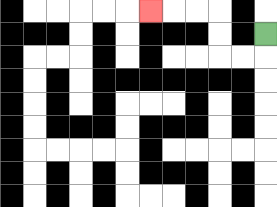{'start': '[11, 1]', 'end': '[6, 0]', 'path_directions': 'D,L,L,U,U,L,L,L', 'path_coordinates': '[[11, 1], [11, 2], [10, 2], [9, 2], [9, 1], [9, 0], [8, 0], [7, 0], [6, 0]]'}